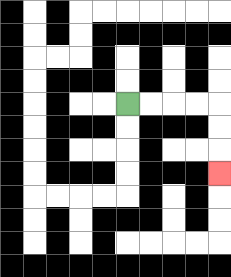{'start': '[5, 4]', 'end': '[9, 7]', 'path_directions': 'R,R,R,R,D,D,D', 'path_coordinates': '[[5, 4], [6, 4], [7, 4], [8, 4], [9, 4], [9, 5], [9, 6], [9, 7]]'}